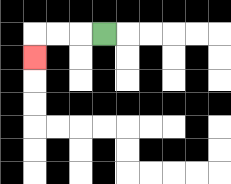{'start': '[4, 1]', 'end': '[1, 2]', 'path_directions': 'L,L,L,D', 'path_coordinates': '[[4, 1], [3, 1], [2, 1], [1, 1], [1, 2]]'}